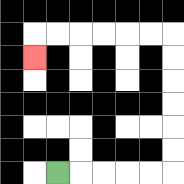{'start': '[2, 7]', 'end': '[1, 2]', 'path_directions': 'R,R,R,R,R,U,U,U,U,U,U,L,L,L,L,L,L,D', 'path_coordinates': '[[2, 7], [3, 7], [4, 7], [5, 7], [6, 7], [7, 7], [7, 6], [7, 5], [7, 4], [7, 3], [7, 2], [7, 1], [6, 1], [5, 1], [4, 1], [3, 1], [2, 1], [1, 1], [1, 2]]'}